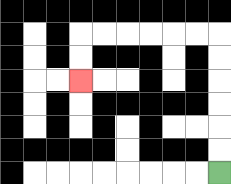{'start': '[9, 7]', 'end': '[3, 3]', 'path_directions': 'U,U,U,U,U,U,L,L,L,L,L,L,D,D', 'path_coordinates': '[[9, 7], [9, 6], [9, 5], [9, 4], [9, 3], [9, 2], [9, 1], [8, 1], [7, 1], [6, 1], [5, 1], [4, 1], [3, 1], [3, 2], [3, 3]]'}